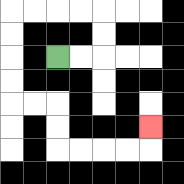{'start': '[2, 2]', 'end': '[6, 5]', 'path_directions': 'R,R,U,U,L,L,L,L,D,D,D,D,R,R,D,D,R,R,R,R,U', 'path_coordinates': '[[2, 2], [3, 2], [4, 2], [4, 1], [4, 0], [3, 0], [2, 0], [1, 0], [0, 0], [0, 1], [0, 2], [0, 3], [0, 4], [1, 4], [2, 4], [2, 5], [2, 6], [3, 6], [4, 6], [5, 6], [6, 6], [6, 5]]'}